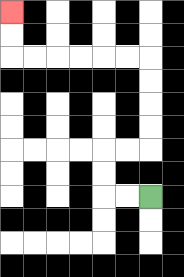{'start': '[6, 8]', 'end': '[0, 0]', 'path_directions': 'L,L,U,U,R,R,U,U,U,U,L,L,L,L,L,L,U,U', 'path_coordinates': '[[6, 8], [5, 8], [4, 8], [4, 7], [4, 6], [5, 6], [6, 6], [6, 5], [6, 4], [6, 3], [6, 2], [5, 2], [4, 2], [3, 2], [2, 2], [1, 2], [0, 2], [0, 1], [0, 0]]'}